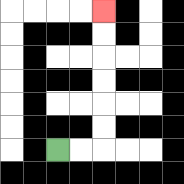{'start': '[2, 6]', 'end': '[4, 0]', 'path_directions': 'R,R,U,U,U,U,U,U', 'path_coordinates': '[[2, 6], [3, 6], [4, 6], [4, 5], [4, 4], [4, 3], [4, 2], [4, 1], [4, 0]]'}